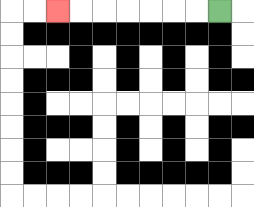{'start': '[9, 0]', 'end': '[2, 0]', 'path_directions': 'L,L,L,L,L,L,L', 'path_coordinates': '[[9, 0], [8, 0], [7, 0], [6, 0], [5, 0], [4, 0], [3, 0], [2, 0]]'}